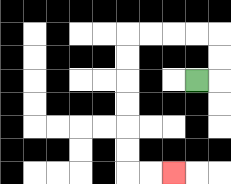{'start': '[8, 3]', 'end': '[7, 7]', 'path_directions': 'R,U,U,L,L,L,L,D,D,D,D,D,D,R,R', 'path_coordinates': '[[8, 3], [9, 3], [9, 2], [9, 1], [8, 1], [7, 1], [6, 1], [5, 1], [5, 2], [5, 3], [5, 4], [5, 5], [5, 6], [5, 7], [6, 7], [7, 7]]'}